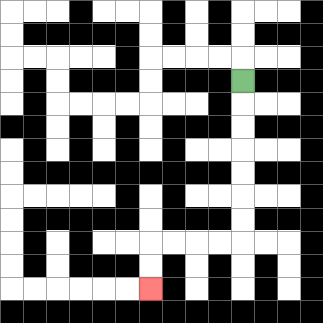{'start': '[10, 3]', 'end': '[6, 12]', 'path_directions': 'D,D,D,D,D,D,D,L,L,L,L,D,D', 'path_coordinates': '[[10, 3], [10, 4], [10, 5], [10, 6], [10, 7], [10, 8], [10, 9], [10, 10], [9, 10], [8, 10], [7, 10], [6, 10], [6, 11], [6, 12]]'}